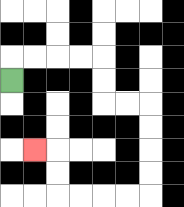{'start': '[0, 3]', 'end': '[1, 6]', 'path_directions': 'U,R,R,R,R,D,D,R,R,D,D,D,D,L,L,L,L,U,U,L', 'path_coordinates': '[[0, 3], [0, 2], [1, 2], [2, 2], [3, 2], [4, 2], [4, 3], [4, 4], [5, 4], [6, 4], [6, 5], [6, 6], [6, 7], [6, 8], [5, 8], [4, 8], [3, 8], [2, 8], [2, 7], [2, 6], [1, 6]]'}